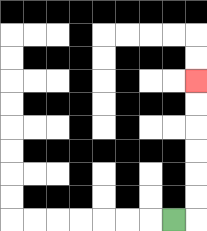{'start': '[7, 9]', 'end': '[8, 3]', 'path_directions': 'R,U,U,U,U,U,U', 'path_coordinates': '[[7, 9], [8, 9], [8, 8], [8, 7], [8, 6], [8, 5], [8, 4], [8, 3]]'}